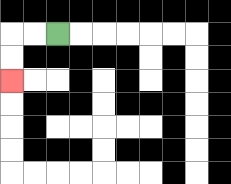{'start': '[2, 1]', 'end': '[0, 3]', 'path_directions': 'L,L,D,D', 'path_coordinates': '[[2, 1], [1, 1], [0, 1], [0, 2], [0, 3]]'}